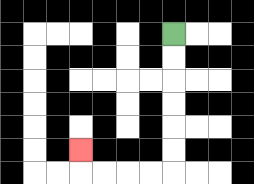{'start': '[7, 1]', 'end': '[3, 6]', 'path_directions': 'D,D,D,D,D,D,L,L,L,L,U', 'path_coordinates': '[[7, 1], [7, 2], [7, 3], [7, 4], [7, 5], [7, 6], [7, 7], [6, 7], [5, 7], [4, 7], [3, 7], [3, 6]]'}